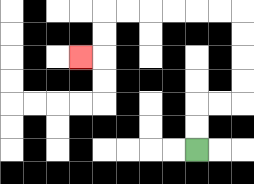{'start': '[8, 6]', 'end': '[3, 2]', 'path_directions': 'U,U,R,R,U,U,U,U,L,L,L,L,L,L,D,D,L', 'path_coordinates': '[[8, 6], [8, 5], [8, 4], [9, 4], [10, 4], [10, 3], [10, 2], [10, 1], [10, 0], [9, 0], [8, 0], [7, 0], [6, 0], [5, 0], [4, 0], [4, 1], [4, 2], [3, 2]]'}